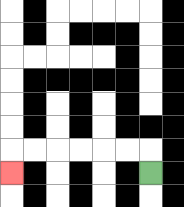{'start': '[6, 7]', 'end': '[0, 7]', 'path_directions': 'U,L,L,L,L,L,L,D', 'path_coordinates': '[[6, 7], [6, 6], [5, 6], [4, 6], [3, 6], [2, 6], [1, 6], [0, 6], [0, 7]]'}